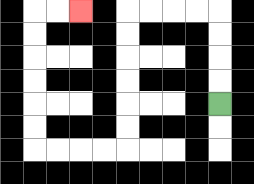{'start': '[9, 4]', 'end': '[3, 0]', 'path_directions': 'U,U,U,U,L,L,L,L,D,D,D,D,D,D,L,L,L,L,U,U,U,U,U,U,R,R', 'path_coordinates': '[[9, 4], [9, 3], [9, 2], [9, 1], [9, 0], [8, 0], [7, 0], [6, 0], [5, 0], [5, 1], [5, 2], [5, 3], [5, 4], [5, 5], [5, 6], [4, 6], [3, 6], [2, 6], [1, 6], [1, 5], [1, 4], [1, 3], [1, 2], [1, 1], [1, 0], [2, 0], [3, 0]]'}